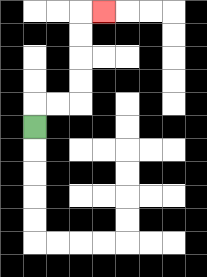{'start': '[1, 5]', 'end': '[4, 0]', 'path_directions': 'U,R,R,U,U,U,U,R', 'path_coordinates': '[[1, 5], [1, 4], [2, 4], [3, 4], [3, 3], [3, 2], [3, 1], [3, 0], [4, 0]]'}